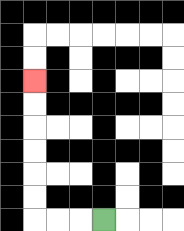{'start': '[4, 9]', 'end': '[1, 3]', 'path_directions': 'L,L,L,U,U,U,U,U,U', 'path_coordinates': '[[4, 9], [3, 9], [2, 9], [1, 9], [1, 8], [1, 7], [1, 6], [1, 5], [1, 4], [1, 3]]'}